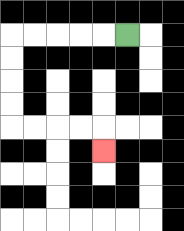{'start': '[5, 1]', 'end': '[4, 6]', 'path_directions': 'L,L,L,L,L,D,D,D,D,R,R,R,R,D', 'path_coordinates': '[[5, 1], [4, 1], [3, 1], [2, 1], [1, 1], [0, 1], [0, 2], [0, 3], [0, 4], [0, 5], [1, 5], [2, 5], [3, 5], [4, 5], [4, 6]]'}